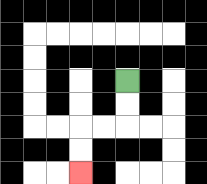{'start': '[5, 3]', 'end': '[3, 7]', 'path_directions': 'D,D,L,L,D,D', 'path_coordinates': '[[5, 3], [5, 4], [5, 5], [4, 5], [3, 5], [3, 6], [3, 7]]'}